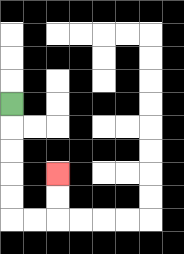{'start': '[0, 4]', 'end': '[2, 7]', 'path_directions': 'D,D,D,D,D,R,R,U,U', 'path_coordinates': '[[0, 4], [0, 5], [0, 6], [0, 7], [0, 8], [0, 9], [1, 9], [2, 9], [2, 8], [2, 7]]'}